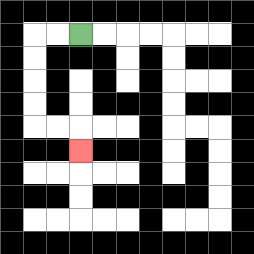{'start': '[3, 1]', 'end': '[3, 6]', 'path_directions': 'L,L,D,D,D,D,R,R,D', 'path_coordinates': '[[3, 1], [2, 1], [1, 1], [1, 2], [1, 3], [1, 4], [1, 5], [2, 5], [3, 5], [3, 6]]'}